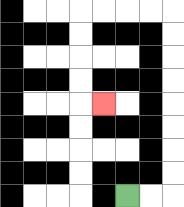{'start': '[5, 8]', 'end': '[4, 4]', 'path_directions': 'R,R,U,U,U,U,U,U,U,U,L,L,L,L,D,D,D,D,R', 'path_coordinates': '[[5, 8], [6, 8], [7, 8], [7, 7], [7, 6], [7, 5], [7, 4], [7, 3], [7, 2], [7, 1], [7, 0], [6, 0], [5, 0], [4, 0], [3, 0], [3, 1], [3, 2], [3, 3], [3, 4], [4, 4]]'}